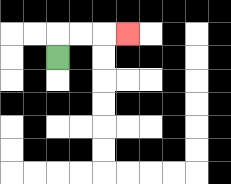{'start': '[2, 2]', 'end': '[5, 1]', 'path_directions': 'U,R,R,R', 'path_coordinates': '[[2, 2], [2, 1], [3, 1], [4, 1], [5, 1]]'}